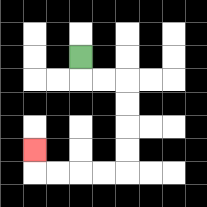{'start': '[3, 2]', 'end': '[1, 6]', 'path_directions': 'D,R,R,D,D,D,D,L,L,L,L,U', 'path_coordinates': '[[3, 2], [3, 3], [4, 3], [5, 3], [5, 4], [5, 5], [5, 6], [5, 7], [4, 7], [3, 7], [2, 7], [1, 7], [1, 6]]'}